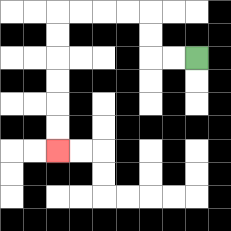{'start': '[8, 2]', 'end': '[2, 6]', 'path_directions': 'L,L,U,U,L,L,L,L,D,D,D,D,D,D', 'path_coordinates': '[[8, 2], [7, 2], [6, 2], [6, 1], [6, 0], [5, 0], [4, 0], [3, 0], [2, 0], [2, 1], [2, 2], [2, 3], [2, 4], [2, 5], [2, 6]]'}